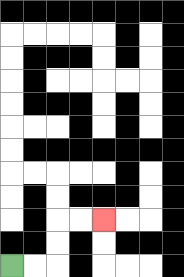{'start': '[0, 11]', 'end': '[4, 9]', 'path_directions': 'R,R,U,U,R,R', 'path_coordinates': '[[0, 11], [1, 11], [2, 11], [2, 10], [2, 9], [3, 9], [4, 9]]'}